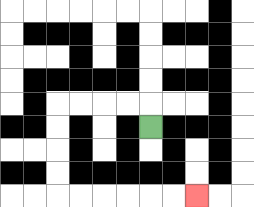{'start': '[6, 5]', 'end': '[8, 8]', 'path_directions': 'U,L,L,L,L,D,D,D,D,R,R,R,R,R,R', 'path_coordinates': '[[6, 5], [6, 4], [5, 4], [4, 4], [3, 4], [2, 4], [2, 5], [2, 6], [2, 7], [2, 8], [3, 8], [4, 8], [5, 8], [6, 8], [7, 8], [8, 8]]'}